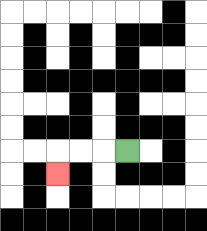{'start': '[5, 6]', 'end': '[2, 7]', 'path_directions': 'L,L,L,D', 'path_coordinates': '[[5, 6], [4, 6], [3, 6], [2, 6], [2, 7]]'}